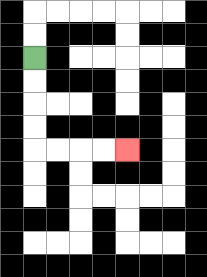{'start': '[1, 2]', 'end': '[5, 6]', 'path_directions': 'D,D,D,D,R,R,R,R', 'path_coordinates': '[[1, 2], [1, 3], [1, 4], [1, 5], [1, 6], [2, 6], [3, 6], [4, 6], [5, 6]]'}